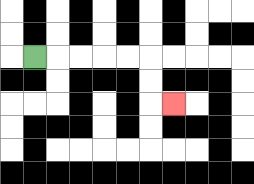{'start': '[1, 2]', 'end': '[7, 4]', 'path_directions': 'R,R,R,R,R,D,D,R', 'path_coordinates': '[[1, 2], [2, 2], [3, 2], [4, 2], [5, 2], [6, 2], [6, 3], [6, 4], [7, 4]]'}